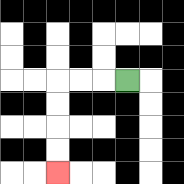{'start': '[5, 3]', 'end': '[2, 7]', 'path_directions': 'L,L,L,D,D,D,D', 'path_coordinates': '[[5, 3], [4, 3], [3, 3], [2, 3], [2, 4], [2, 5], [2, 6], [2, 7]]'}